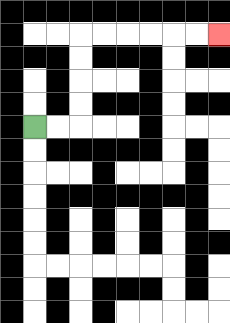{'start': '[1, 5]', 'end': '[9, 1]', 'path_directions': 'R,R,U,U,U,U,R,R,R,R,R,R', 'path_coordinates': '[[1, 5], [2, 5], [3, 5], [3, 4], [3, 3], [3, 2], [3, 1], [4, 1], [5, 1], [6, 1], [7, 1], [8, 1], [9, 1]]'}